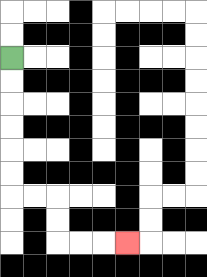{'start': '[0, 2]', 'end': '[5, 10]', 'path_directions': 'D,D,D,D,D,D,R,R,D,D,R,R,R', 'path_coordinates': '[[0, 2], [0, 3], [0, 4], [0, 5], [0, 6], [0, 7], [0, 8], [1, 8], [2, 8], [2, 9], [2, 10], [3, 10], [4, 10], [5, 10]]'}